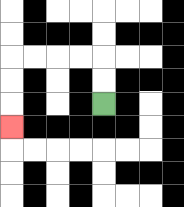{'start': '[4, 4]', 'end': '[0, 5]', 'path_directions': 'U,U,L,L,L,L,D,D,D', 'path_coordinates': '[[4, 4], [4, 3], [4, 2], [3, 2], [2, 2], [1, 2], [0, 2], [0, 3], [0, 4], [0, 5]]'}